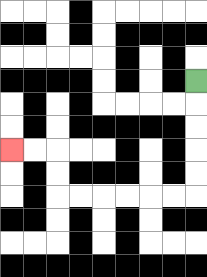{'start': '[8, 3]', 'end': '[0, 6]', 'path_directions': 'D,D,D,D,D,L,L,L,L,L,L,U,U,L,L', 'path_coordinates': '[[8, 3], [8, 4], [8, 5], [8, 6], [8, 7], [8, 8], [7, 8], [6, 8], [5, 8], [4, 8], [3, 8], [2, 8], [2, 7], [2, 6], [1, 6], [0, 6]]'}